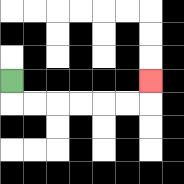{'start': '[0, 3]', 'end': '[6, 3]', 'path_directions': 'D,R,R,R,R,R,R,U', 'path_coordinates': '[[0, 3], [0, 4], [1, 4], [2, 4], [3, 4], [4, 4], [5, 4], [6, 4], [6, 3]]'}